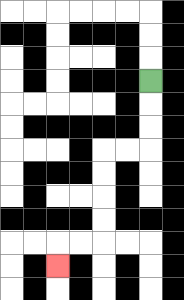{'start': '[6, 3]', 'end': '[2, 11]', 'path_directions': 'D,D,D,L,L,D,D,D,D,L,L,D', 'path_coordinates': '[[6, 3], [6, 4], [6, 5], [6, 6], [5, 6], [4, 6], [4, 7], [4, 8], [4, 9], [4, 10], [3, 10], [2, 10], [2, 11]]'}